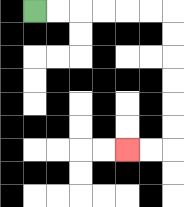{'start': '[1, 0]', 'end': '[5, 6]', 'path_directions': 'R,R,R,R,R,R,D,D,D,D,D,D,L,L', 'path_coordinates': '[[1, 0], [2, 0], [3, 0], [4, 0], [5, 0], [6, 0], [7, 0], [7, 1], [7, 2], [7, 3], [7, 4], [7, 5], [7, 6], [6, 6], [5, 6]]'}